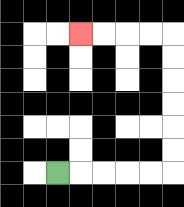{'start': '[2, 7]', 'end': '[3, 1]', 'path_directions': 'R,R,R,R,R,U,U,U,U,U,U,L,L,L,L', 'path_coordinates': '[[2, 7], [3, 7], [4, 7], [5, 7], [6, 7], [7, 7], [7, 6], [7, 5], [7, 4], [7, 3], [7, 2], [7, 1], [6, 1], [5, 1], [4, 1], [3, 1]]'}